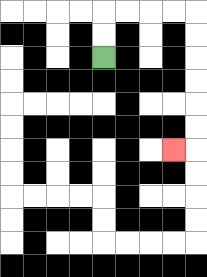{'start': '[4, 2]', 'end': '[7, 6]', 'path_directions': 'U,U,R,R,R,R,D,D,D,D,D,D,L', 'path_coordinates': '[[4, 2], [4, 1], [4, 0], [5, 0], [6, 0], [7, 0], [8, 0], [8, 1], [8, 2], [8, 3], [8, 4], [8, 5], [8, 6], [7, 6]]'}